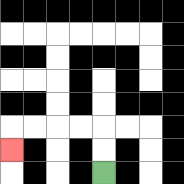{'start': '[4, 7]', 'end': '[0, 6]', 'path_directions': 'U,U,L,L,L,L,D', 'path_coordinates': '[[4, 7], [4, 6], [4, 5], [3, 5], [2, 5], [1, 5], [0, 5], [0, 6]]'}